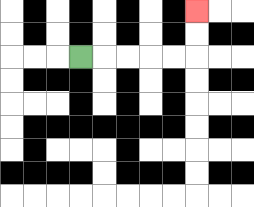{'start': '[3, 2]', 'end': '[8, 0]', 'path_directions': 'R,R,R,R,R,U,U', 'path_coordinates': '[[3, 2], [4, 2], [5, 2], [6, 2], [7, 2], [8, 2], [8, 1], [8, 0]]'}